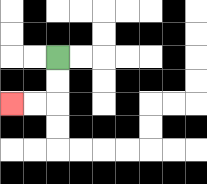{'start': '[2, 2]', 'end': '[0, 4]', 'path_directions': 'D,D,L,L', 'path_coordinates': '[[2, 2], [2, 3], [2, 4], [1, 4], [0, 4]]'}